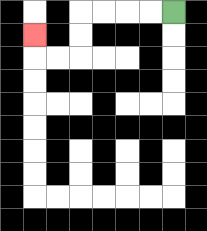{'start': '[7, 0]', 'end': '[1, 1]', 'path_directions': 'L,L,L,L,D,D,L,L,U', 'path_coordinates': '[[7, 0], [6, 0], [5, 0], [4, 0], [3, 0], [3, 1], [3, 2], [2, 2], [1, 2], [1, 1]]'}